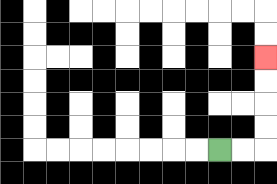{'start': '[9, 6]', 'end': '[11, 2]', 'path_directions': 'R,R,U,U,U,U', 'path_coordinates': '[[9, 6], [10, 6], [11, 6], [11, 5], [11, 4], [11, 3], [11, 2]]'}